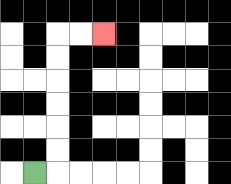{'start': '[1, 7]', 'end': '[4, 1]', 'path_directions': 'R,U,U,U,U,U,U,R,R', 'path_coordinates': '[[1, 7], [2, 7], [2, 6], [2, 5], [2, 4], [2, 3], [2, 2], [2, 1], [3, 1], [4, 1]]'}